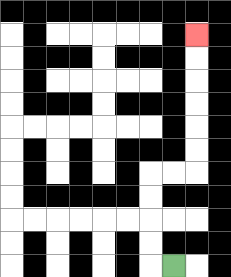{'start': '[7, 11]', 'end': '[8, 1]', 'path_directions': 'L,U,U,U,U,R,R,U,U,U,U,U,U', 'path_coordinates': '[[7, 11], [6, 11], [6, 10], [6, 9], [6, 8], [6, 7], [7, 7], [8, 7], [8, 6], [8, 5], [8, 4], [8, 3], [8, 2], [8, 1]]'}